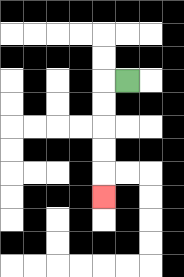{'start': '[5, 3]', 'end': '[4, 8]', 'path_directions': 'L,D,D,D,D,D', 'path_coordinates': '[[5, 3], [4, 3], [4, 4], [4, 5], [4, 6], [4, 7], [4, 8]]'}